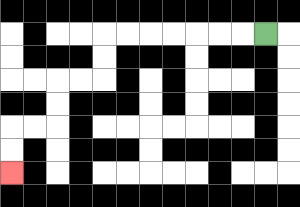{'start': '[11, 1]', 'end': '[0, 7]', 'path_directions': 'L,L,L,L,L,L,L,D,D,L,L,D,D,L,L,D,D', 'path_coordinates': '[[11, 1], [10, 1], [9, 1], [8, 1], [7, 1], [6, 1], [5, 1], [4, 1], [4, 2], [4, 3], [3, 3], [2, 3], [2, 4], [2, 5], [1, 5], [0, 5], [0, 6], [0, 7]]'}